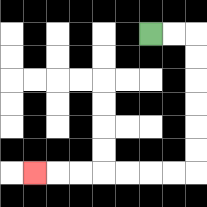{'start': '[6, 1]', 'end': '[1, 7]', 'path_directions': 'R,R,D,D,D,D,D,D,L,L,L,L,L,L,L', 'path_coordinates': '[[6, 1], [7, 1], [8, 1], [8, 2], [8, 3], [8, 4], [8, 5], [8, 6], [8, 7], [7, 7], [6, 7], [5, 7], [4, 7], [3, 7], [2, 7], [1, 7]]'}